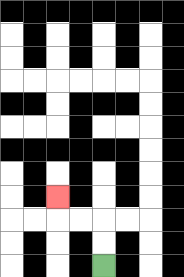{'start': '[4, 11]', 'end': '[2, 8]', 'path_directions': 'U,U,L,L,U', 'path_coordinates': '[[4, 11], [4, 10], [4, 9], [3, 9], [2, 9], [2, 8]]'}